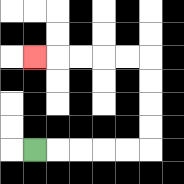{'start': '[1, 6]', 'end': '[1, 2]', 'path_directions': 'R,R,R,R,R,U,U,U,U,L,L,L,L,L', 'path_coordinates': '[[1, 6], [2, 6], [3, 6], [4, 6], [5, 6], [6, 6], [6, 5], [6, 4], [6, 3], [6, 2], [5, 2], [4, 2], [3, 2], [2, 2], [1, 2]]'}